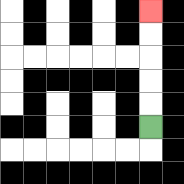{'start': '[6, 5]', 'end': '[6, 0]', 'path_directions': 'U,U,U,U,U', 'path_coordinates': '[[6, 5], [6, 4], [6, 3], [6, 2], [6, 1], [6, 0]]'}